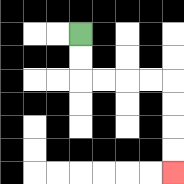{'start': '[3, 1]', 'end': '[7, 7]', 'path_directions': 'D,D,R,R,R,R,D,D,D,D', 'path_coordinates': '[[3, 1], [3, 2], [3, 3], [4, 3], [5, 3], [6, 3], [7, 3], [7, 4], [7, 5], [7, 6], [7, 7]]'}